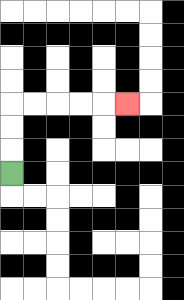{'start': '[0, 7]', 'end': '[5, 4]', 'path_directions': 'U,U,U,R,R,R,R,R', 'path_coordinates': '[[0, 7], [0, 6], [0, 5], [0, 4], [1, 4], [2, 4], [3, 4], [4, 4], [5, 4]]'}